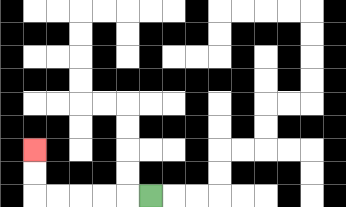{'start': '[6, 8]', 'end': '[1, 6]', 'path_directions': 'L,L,L,L,L,U,U', 'path_coordinates': '[[6, 8], [5, 8], [4, 8], [3, 8], [2, 8], [1, 8], [1, 7], [1, 6]]'}